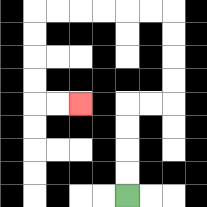{'start': '[5, 8]', 'end': '[3, 4]', 'path_directions': 'U,U,U,U,R,R,U,U,U,U,L,L,L,L,L,L,D,D,D,D,R,R', 'path_coordinates': '[[5, 8], [5, 7], [5, 6], [5, 5], [5, 4], [6, 4], [7, 4], [7, 3], [7, 2], [7, 1], [7, 0], [6, 0], [5, 0], [4, 0], [3, 0], [2, 0], [1, 0], [1, 1], [1, 2], [1, 3], [1, 4], [2, 4], [3, 4]]'}